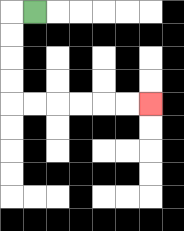{'start': '[1, 0]', 'end': '[6, 4]', 'path_directions': 'L,D,D,D,D,R,R,R,R,R,R', 'path_coordinates': '[[1, 0], [0, 0], [0, 1], [0, 2], [0, 3], [0, 4], [1, 4], [2, 4], [3, 4], [4, 4], [5, 4], [6, 4]]'}